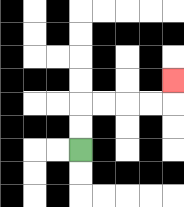{'start': '[3, 6]', 'end': '[7, 3]', 'path_directions': 'U,U,R,R,R,R,U', 'path_coordinates': '[[3, 6], [3, 5], [3, 4], [4, 4], [5, 4], [6, 4], [7, 4], [7, 3]]'}